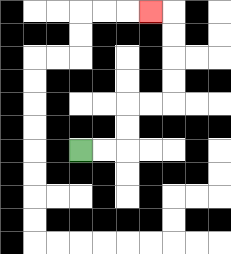{'start': '[3, 6]', 'end': '[6, 0]', 'path_directions': 'R,R,U,U,R,R,U,U,U,U,L', 'path_coordinates': '[[3, 6], [4, 6], [5, 6], [5, 5], [5, 4], [6, 4], [7, 4], [7, 3], [7, 2], [7, 1], [7, 0], [6, 0]]'}